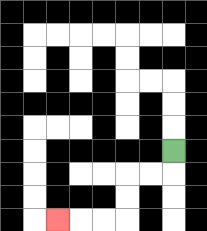{'start': '[7, 6]', 'end': '[2, 9]', 'path_directions': 'D,L,L,D,D,L,L,L', 'path_coordinates': '[[7, 6], [7, 7], [6, 7], [5, 7], [5, 8], [5, 9], [4, 9], [3, 9], [2, 9]]'}